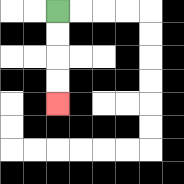{'start': '[2, 0]', 'end': '[2, 4]', 'path_directions': 'D,D,D,D', 'path_coordinates': '[[2, 0], [2, 1], [2, 2], [2, 3], [2, 4]]'}